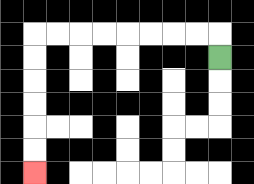{'start': '[9, 2]', 'end': '[1, 7]', 'path_directions': 'U,L,L,L,L,L,L,L,L,D,D,D,D,D,D', 'path_coordinates': '[[9, 2], [9, 1], [8, 1], [7, 1], [6, 1], [5, 1], [4, 1], [3, 1], [2, 1], [1, 1], [1, 2], [1, 3], [1, 4], [1, 5], [1, 6], [1, 7]]'}